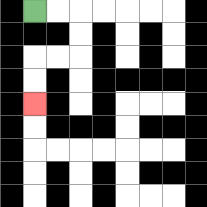{'start': '[1, 0]', 'end': '[1, 4]', 'path_directions': 'R,R,D,D,L,L,D,D', 'path_coordinates': '[[1, 0], [2, 0], [3, 0], [3, 1], [3, 2], [2, 2], [1, 2], [1, 3], [1, 4]]'}